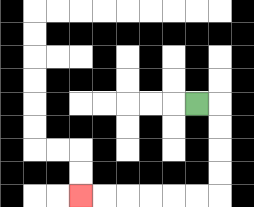{'start': '[8, 4]', 'end': '[3, 8]', 'path_directions': 'R,D,D,D,D,L,L,L,L,L,L', 'path_coordinates': '[[8, 4], [9, 4], [9, 5], [9, 6], [9, 7], [9, 8], [8, 8], [7, 8], [6, 8], [5, 8], [4, 8], [3, 8]]'}